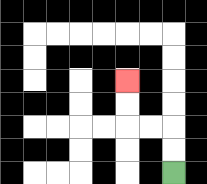{'start': '[7, 7]', 'end': '[5, 3]', 'path_directions': 'U,U,L,L,U,U', 'path_coordinates': '[[7, 7], [7, 6], [7, 5], [6, 5], [5, 5], [5, 4], [5, 3]]'}